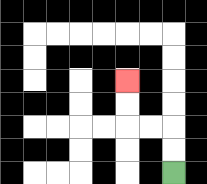{'start': '[7, 7]', 'end': '[5, 3]', 'path_directions': 'U,U,L,L,U,U', 'path_coordinates': '[[7, 7], [7, 6], [7, 5], [6, 5], [5, 5], [5, 4], [5, 3]]'}